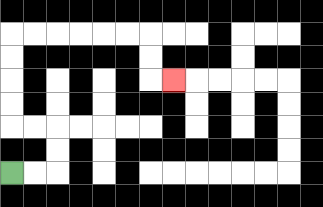{'start': '[0, 7]', 'end': '[7, 3]', 'path_directions': 'R,R,U,U,L,L,U,U,U,U,R,R,R,R,R,R,D,D,R', 'path_coordinates': '[[0, 7], [1, 7], [2, 7], [2, 6], [2, 5], [1, 5], [0, 5], [0, 4], [0, 3], [0, 2], [0, 1], [1, 1], [2, 1], [3, 1], [4, 1], [5, 1], [6, 1], [6, 2], [6, 3], [7, 3]]'}